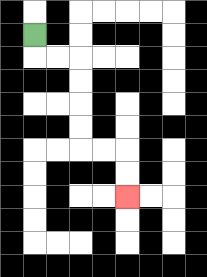{'start': '[1, 1]', 'end': '[5, 8]', 'path_directions': 'D,R,R,D,D,D,D,R,R,D,D', 'path_coordinates': '[[1, 1], [1, 2], [2, 2], [3, 2], [3, 3], [3, 4], [3, 5], [3, 6], [4, 6], [5, 6], [5, 7], [5, 8]]'}